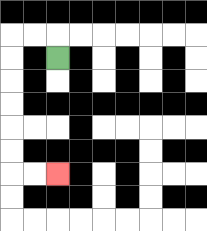{'start': '[2, 2]', 'end': '[2, 7]', 'path_directions': 'U,L,L,D,D,D,D,D,D,R,R', 'path_coordinates': '[[2, 2], [2, 1], [1, 1], [0, 1], [0, 2], [0, 3], [0, 4], [0, 5], [0, 6], [0, 7], [1, 7], [2, 7]]'}